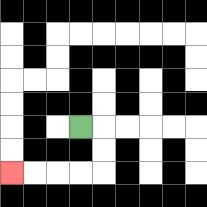{'start': '[3, 5]', 'end': '[0, 7]', 'path_directions': 'R,D,D,L,L,L,L', 'path_coordinates': '[[3, 5], [4, 5], [4, 6], [4, 7], [3, 7], [2, 7], [1, 7], [0, 7]]'}